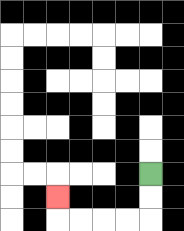{'start': '[6, 7]', 'end': '[2, 8]', 'path_directions': 'D,D,L,L,L,L,U', 'path_coordinates': '[[6, 7], [6, 8], [6, 9], [5, 9], [4, 9], [3, 9], [2, 9], [2, 8]]'}